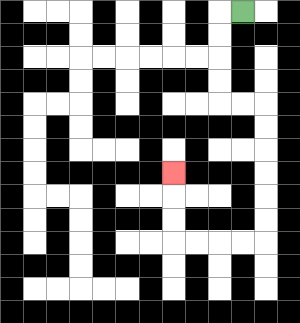{'start': '[10, 0]', 'end': '[7, 7]', 'path_directions': 'L,D,D,D,D,R,R,D,D,D,D,D,D,L,L,L,L,U,U,U', 'path_coordinates': '[[10, 0], [9, 0], [9, 1], [9, 2], [9, 3], [9, 4], [10, 4], [11, 4], [11, 5], [11, 6], [11, 7], [11, 8], [11, 9], [11, 10], [10, 10], [9, 10], [8, 10], [7, 10], [7, 9], [7, 8], [7, 7]]'}